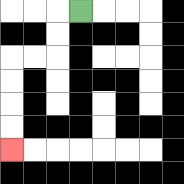{'start': '[3, 0]', 'end': '[0, 6]', 'path_directions': 'L,D,D,L,L,D,D,D,D', 'path_coordinates': '[[3, 0], [2, 0], [2, 1], [2, 2], [1, 2], [0, 2], [0, 3], [0, 4], [0, 5], [0, 6]]'}